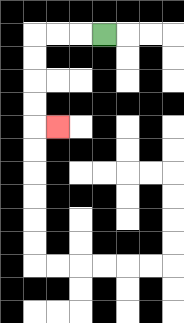{'start': '[4, 1]', 'end': '[2, 5]', 'path_directions': 'L,L,L,D,D,D,D,R', 'path_coordinates': '[[4, 1], [3, 1], [2, 1], [1, 1], [1, 2], [1, 3], [1, 4], [1, 5], [2, 5]]'}